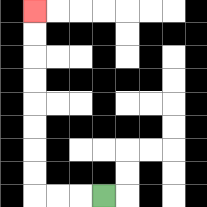{'start': '[4, 8]', 'end': '[1, 0]', 'path_directions': 'L,L,L,U,U,U,U,U,U,U,U', 'path_coordinates': '[[4, 8], [3, 8], [2, 8], [1, 8], [1, 7], [1, 6], [1, 5], [1, 4], [1, 3], [1, 2], [1, 1], [1, 0]]'}